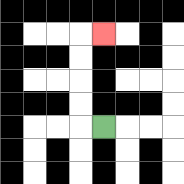{'start': '[4, 5]', 'end': '[4, 1]', 'path_directions': 'L,U,U,U,U,R', 'path_coordinates': '[[4, 5], [3, 5], [3, 4], [3, 3], [3, 2], [3, 1], [4, 1]]'}